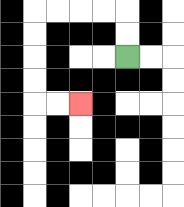{'start': '[5, 2]', 'end': '[3, 4]', 'path_directions': 'U,U,L,L,L,L,D,D,D,D,R,R', 'path_coordinates': '[[5, 2], [5, 1], [5, 0], [4, 0], [3, 0], [2, 0], [1, 0], [1, 1], [1, 2], [1, 3], [1, 4], [2, 4], [3, 4]]'}